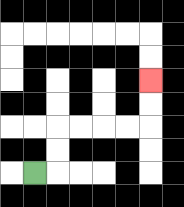{'start': '[1, 7]', 'end': '[6, 3]', 'path_directions': 'R,U,U,R,R,R,R,U,U', 'path_coordinates': '[[1, 7], [2, 7], [2, 6], [2, 5], [3, 5], [4, 5], [5, 5], [6, 5], [6, 4], [6, 3]]'}